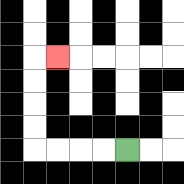{'start': '[5, 6]', 'end': '[2, 2]', 'path_directions': 'L,L,L,L,U,U,U,U,R', 'path_coordinates': '[[5, 6], [4, 6], [3, 6], [2, 6], [1, 6], [1, 5], [1, 4], [1, 3], [1, 2], [2, 2]]'}